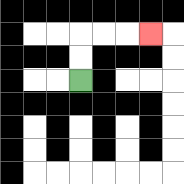{'start': '[3, 3]', 'end': '[6, 1]', 'path_directions': 'U,U,R,R,R', 'path_coordinates': '[[3, 3], [3, 2], [3, 1], [4, 1], [5, 1], [6, 1]]'}